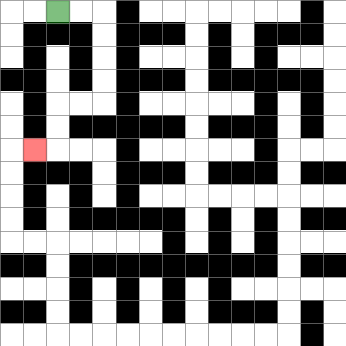{'start': '[2, 0]', 'end': '[1, 6]', 'path_directions': 'R,R,D,D,D,D,L,L,D,D,L', 'path_coordinates': '[[2, 0], [3, 0], [4, 0], [4, 1], [4, 2], [4, 3], [4, 4], [3, 4], [2, 4], [2, 5], [2, 6], [1, 6]]'}